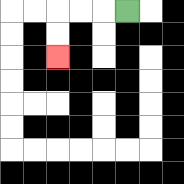{'start': '[5, 0]', 'end': '[2, 2]', 'path_directions': 'L,L,L,D,D', 'path_coordinates': '[[5, 0], [4, 0], [3, 0], [2, 0], [2, 1], [2, 2]]'}